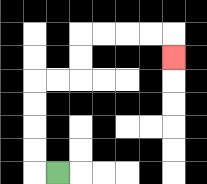{'start': '[2, 7]', 'end': '[7, 2]', 'path_directions': 'L,U,U,U,U,R,R,U,U,R,R,R,R,D', 'path_coordinates': '[[2, 7], [1, 7], [1, 6], [1, 5], [1, 4], [1, 3], [2, 3], [3, 3], [3, 2], [3, 1], [4, 1], [5, 1], [6, 1], [7, 1], [7, 2]]'}